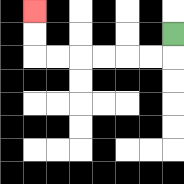{'start': '[7, 1]', 'end': '[1, 0]', 'path_directions': 'D,L,L,L,L,L,L,U,U', 'path_coordinates': '[[7, 1], [7, 2], [6, 2], [5, 2], [4, 2], [3, 2], [2, 2], [1, 2], [1, 1], [1, 0]]'}